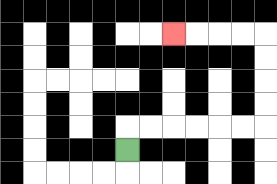{'start': '[5, 6]', 'end': '[7, 1]', 'path_directions': 'U,R,R,R,R,R,R,U,U,U,U,L,L,L,L', 'path_coordinates': '[[5, 6], [5, 5], [6, 5], [7, 5], [8, 5], [9, 5], [10, 5], [11, 5], [11, 4], [11, 3], [11, 2], [11, 1], [10, 1], [9, 1], [8, 1], [7, 1]]'}